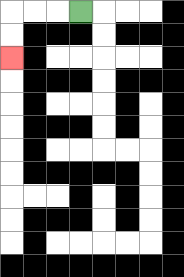{'start': '[3, 0]', 'end': '[0, 2]', 'path_directions': 'L,L,L,D,D', 'path_coordinates': '[[3, 0], [2, 0], [1, 0], [0, 0], [0, 1], [0, 2]]'}